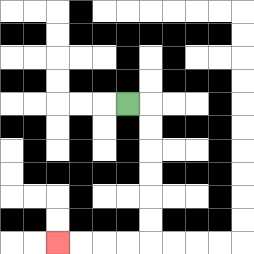{'start': '[5, 4]', 'end': '[2, 10]', 'path_directions': 'R,D,D,D,D,D,D,L,L,L,L', 'path_coordinates': '[[5, 4], [6, 4], [6, 5], [6, 6], [6, 7], [6, 8], [6, 9], [6, 10], [5, 10], [4, 10], [3, 10], [2, 10]]'}